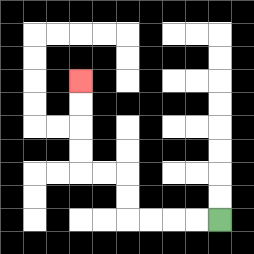{'start': '[9, 9]', 'end': '[3, 3]', 'path_directions': 'L,L,L,L,U,U,L,L,U,U,U,U', 'path_coordinates': '[[9, 9], [8, 9], [7, 9], [6, 9], [5, 9], [5, 8], [5, 7], [4, 7], [3, 7], [3, 6], [3, 5], [3, 4], [3, 3]]'}